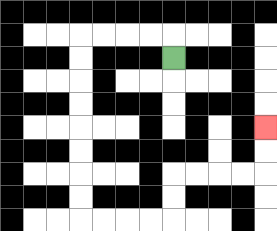{'start': '[7, 2]', 'end': '[11, 5]', 'path_directions': 'U,L,L,L,L,D,D,D,D,D,D,D,D,R,R,R,R,U,U,R,R,R,R,U,U', 'path_coordinates': '[[7, 2], [7, 1], [6, 1], [5, 1], [4, 1], [3, 1], [3, 2], [3, 3], [3, 4], [3, 5], [3, 6], [3, 7], [3, 8], [3, 9], [4, 9], [5, 9], [6, 9], [7, 9], [7, 8], [7, 7], [8, 7], [9, 7], [10, 7], [11, 7], [11, 6], [11, 5]]'}